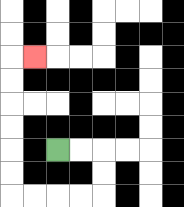{'start': '[2, 6]', 'end': '[1, 2]', 'path_directions': 'R,R,D,D,L,L,L,L,U,U,U,U,U,U,R', 'path_coordinates': '[[2, 6], [3, 6], [4, 6], [4, 7], [4, 8], [3, 8], [2, 8], [1, 8], [0, 8], [0, 7], [0, 6], [0, 5], [0, 4], [0, 3], [0, 2], [1, 2]]'}